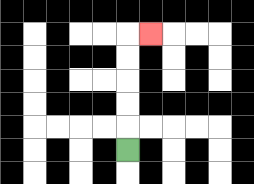{'start': '[5, 6]', 'end': '[6, 1]', 'path_directions': 'U,U,U,U,U,R', 'path_coordinates': '[[5, 6], [5, 5], [5, 4], [5, 3], [5, 2], [5, 1], [6, 1]]'}